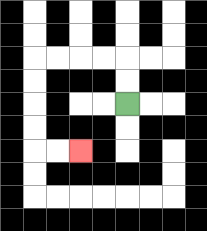{'start': '[5, 4]', 'end': '[3, 6]', 'path_directions': 'U,U,L,L,L,L,D,D,D,D,R,R', 'path_coordinates': '[[5, 4], [5, 3], [5, 2], [4, 2], [3, 2], [2, 2], [1, 2], [1, 3], [1, 4], [1, 5], [1, 6], [2, 6], [3, 6]]'}